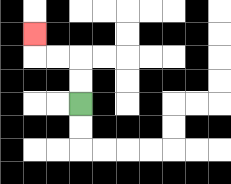{'start': '[3, 4]', 'end': '[1, 1]', 'path_directions': 'U,U,L,L,U', 'path_coordinates': '[[3, 4], [3, 3], [3, 2], [2, 2], [1, 2], [1, 1]]'}